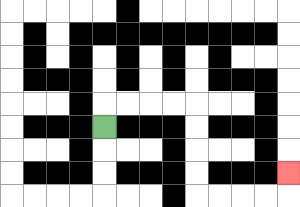{'start': '[4, 5]', 'end': '[12, 7]', 'path_directions': 'U,R,R,R,R,D,D,D,D,R,R,R,R,U', 'path_coordinates': '[[4, 5], [4, 4], [5, 4], [6, 4], [7, 4], [8, 4], [8, 5], [8, 6], [8, 7], [8, 8], [9, 8], [10, 8], [11, 8], [12, 8], [12, 7]]'}